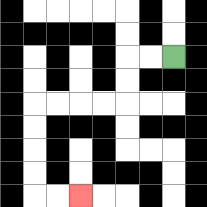{'start': '[7, 2]', 'end': '[3, 8]', 'path_directions': 'L,L,D,D,L,L,L,L,D,D,D,D,R,R', 'path_coordinates': '[[7, 2], [6, 2], [5, 2], [5, 3], [5, 4], [4, 4], [3, 4], [2, 4], [1, 4], [1, 5], [1, 6], [1, 7], [1, 8], [2, 8], [3, 8]]'}